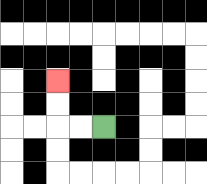{'start': '[4, 5]', 'end': '[2, 3]', 'path_directions': 'L,L,U,U', 'path_coordinates': '[[4, 5], [3, 5], [2, 5], [2, 4], [2, 3]]'}